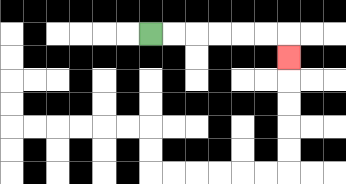{'start': '[6, 1]', 'end': '[12, 2]', 'path_directions': 'R,R,R,R,R,R,D', 'path_coordinates': '[[6, 1], [7, 1], [8, 1], [9, 1], [10, 1], [11, 1], [12, 1], [12, 2]]'}